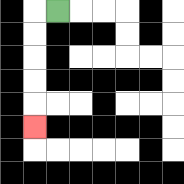{'start': '[2, 0]', 'end': '[1, 5]', 'path_directions': 'L,D,D,D,D,D', 'path_coordinates': '[[2, 0], [1, 0], [1, 1], [1, 2], [1, 3], [1, 4], [1, 5]]'}